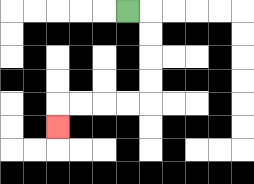{'start': '[5, 0]', 'end': '[2, 5]', 'path_directions': 'R,D,D,D,D,L,L,L,L,D', 'path_coordinates': '[[5, 0], [6, 0], [6, 1], [6, 2], [6, 3], [6, 4], [5, 4], [4, 4], [3, 4], [2, 4], [2, 5]]'}